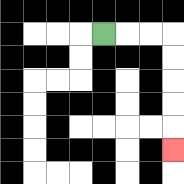{'start': '[4, 1]', 'end': '[7, 6]', 'path_directions': 'R,R,R,D,D,D,D,D', 'path_coordinates': '[[4, 1], [5, 1], [6, 1], [7, 1], [7, 2], [7, 3], [7, 4], [7, 5], [7, 6]]'}